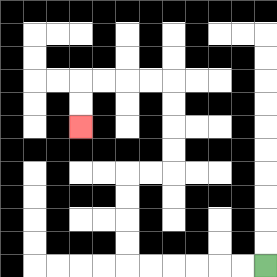{'start': '[11, 11]', 'end': '[3, 5]', 'path_directions': 'L,L,L,L,L,L,U,U,U,U,R,R,U,U,U,U,L,L,L,L,D,D', 'path_coordinates': '[[11, 11], [10, 11], [9, 11], [8, 11], [7, 11], [6, 11], [5, 11], [5, 10], [5, 9], [5, 8], [5, 7], [6, 7], [7, 7], [7, 6], [7, 5], [7, 4], [7, 3], [6, 3], [5, 3], [4, 3], [3, 3], [3, 4], [3, 5]]'}